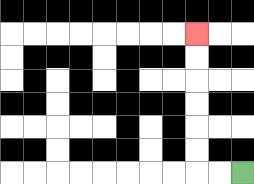{'start': '[10, 7]', 'end': '[8, 1]', 'path_directions': 'L,L,U,U,U,U,U,U', 'path_coordinates': '[[10, 7], [9, 7], [8, 7], [8, 6], [8, 5], [8, 4], [8, 3], [8, 2], [8, 1]]'}